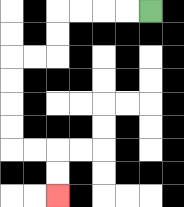{'start': '[6, 0]', 'end': '[2, 8]', 'path_directions': 'L,L,L,L,D,D,L,L,D,D,D,D,R,R,D,D', 'path_coordinates': '[[6, 0], [5, 0], [4, 0], [3, 0], [2, 0], [2, 1], [2, 2], [1, 2], [0, 2], [0, 3], [0, 4], [0, 5], [0, 6], [1, 6], [2, 6], [2, 7], [2, 8]]'}